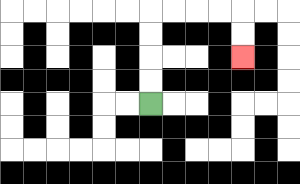{'start': '[6, 4]', 'end': '[10, 2]', 'path_directions': 'U,U,U,U,R,R,R,R,D,D', 'path_coordinates': '[[6, 4], [6, 3], [6, 2], [6, 1], [6, 0], [7, 0], [8, 0], [9, 0], [10, 0], [10, 1], [10, 2]]'}